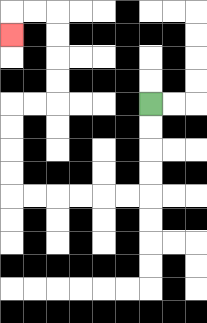{'start': '[6, 4]', 'end': '[0, 1]', 'path_directions': 'D,D,D,D,L,L,L,L,L,L,U,U,U,U,R,R,U,U,U,U,L,L,D', 'path_coordinates': '[[6, 4], [6, 5], [6, 6], [6, 7], [6, 8], [5, 8], [4, 8], [3, 8], [2, 8], [1, 8], [0, 8], [0, 7], [0, 6], [0, 5], [0, 4], [1, 4], [2, 4], [2, 3], [2, 2], [2, 1], [2, 0], [1, 0], [0, 0], [0, 1]]'}